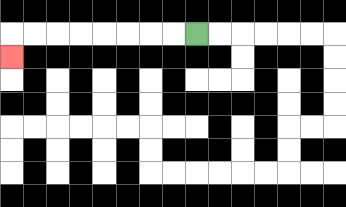{'start': '[8, 1]', 'end': '[0, 2]', 'path_directions': 'L,L,L,L,L,L,L,L,D', 'path_coordinates': '[[8, 1], [7, 1], [6, 1], [5, 1], [4, 1], [3, 1], [2, 1], [1, 1], [0, 1], [0, 2]]'}